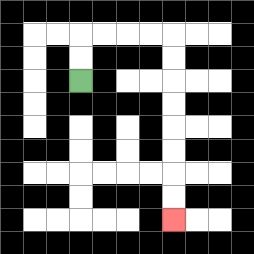{'start': '[3, 3]', 'end': '[7, 9]', 'path_directions': 'U,U,R,R,R,R,D,D,D,D,D,D,D,D', 'path_coordinates': '[[3, 3], [3, 2], [3, 1], [4, 1], [5, 1], [6, 1], [7, 1], [7, 2], [7, 3], [7, 4], [7, 5], [7, 6], [7, 7], [7, 8], [7, 9]]'}